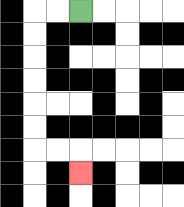{'start': '[3, 0]', 'end': '[3, 7]', 'path_directions': 'L,L,D,D,D,D,D,D,R,R,D', 'path_coordinates': '[[3, 0], [2, 0], [1, 0], [1, 1], [1, 2], [1, 3], [1, 4], [1, 5], [1, 6], [2, 6], [3, 6], [3, 7]]'}